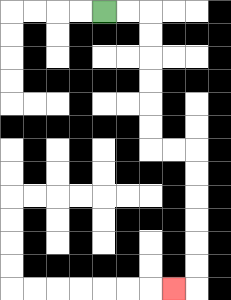{'start': '[4, 0]', 'end': '[7, 12]', 'path_directions': 'R,R,D,D,D,D,D,D,R,R,D,D,D,D,D,D,L', 'path_coordinates': '[[4, 0], [5, 0], [6, 0], [6, 1], [6, 2], [6, 3], [6, 4], [6, 5], [6, 6], [7, 6], [8, 6], [8, 7], [8, 8], [8, 9], [8, 10], [8, 11], [8, 12], [7, 12]]'}